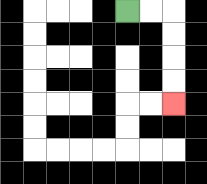{'start': '[5, 0]', 'end': '[7, 4]', 'path_directions': 'R,R,D,D,D,D', 'path_coordinates': '[[5, 0], [6, 0], [7, 0], [7, 1], [7, 2], [7, 3], [7, 4]]'}